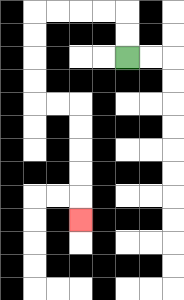{'start': '[5, 2]', 'end': '[3, 9]', 'path_directions': 'U,U,L,L,L,L,D,D,D,D,R,R,D,D,D,D,D', 'path_coordinates': '[[5, 2], [5, 1], [5, 0], [4, 0], [3, 0], [2, 0], [1, 0], [1, 1], [1, 2], [1, 3], [1, 4], [2, 4], [3, 4], [3, 5], [3, 6], [3, 7], [3, 8], [3, 9]]'}